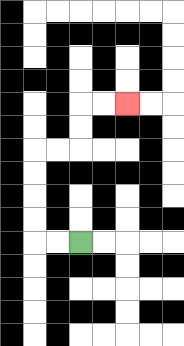{'start': '[3, 10]', 'end': '[5, 4]', 'path_directions': 'L,L,U,U,U,U,R,R,U,U,R,R', 'path_coordinates': '[[3, 10], [2, 10], [1, 10], [1, 9], [1, 8], [1, 7], [1, 6], [2, 6], [3, 6], [3, 5], [3, 4], [4, 4], [5, 4]]'}